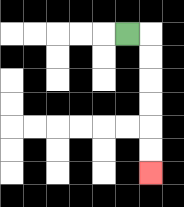{'start': '[5, 1]', 'end': '[6, 7]', 'path_directions': 'R,D,D,D,D,D,D', 'path_coordinates': '[[5, 1], [6, 1], [6, 2], [6, 3], [6, 4], [6, 5], [6, 6], [6, 7]]'}